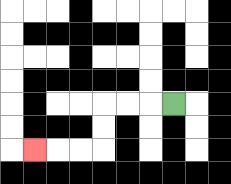{'start': '[7, 4]', 'end': '[1, 6]', 'path_directions': 'L,L,L,D,D,L,L,L', 'path_coordinates': '[[7, 4], [6, 4], [5, 4], [4, 4], [4, 5], [4, 6], [3, 6], [2, 6], [1, 6]]'}